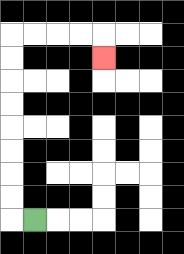{'start': '[1, 9]', 'end': '[4, 2]', 'path_directions': 'L,U,U,U,U,U,U,U,U,R,R,R,R,D', 'path_coordinates': '[[1, 9], [0, 9], [0, 8], [0, 7], [0, 6], [0, 5], [0, 4], [0, 3], [0, 2], [0, 1], [1, 1], [2, 1], [3, 1], [4, 1], [4, 2]]'}